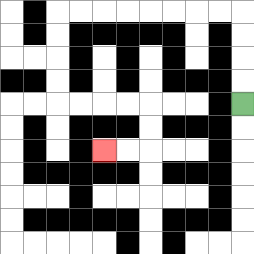{'start': '[10, 4]', 'end': '[4, 6]', 'path_directions': 'U,U,U,U,L,L,L,L,L,L,L,L,D,D,D,D,R,R,R,R,D,D,L,L', 'path_coordinates': '[[10, 4], [10, 3], [10, 2], [10, 1], [10, 0], [9, 0], [8, 0], [7, 0], [6, 0], [5, 0], [4, 0], [3, 0], [2, 0], [2, 1], [2, 2], [2, 3], [2, 4], [3, 4], [4, 4], [5, 4], [6, 4], [6, 5], [6, 6], [5, 6], [4, 6]]'}